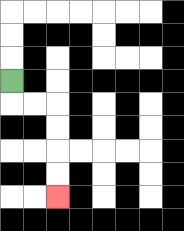{'start': '[0, 3]', 'end': '[2, 8]', 'path_directions': 'D,R,R,D,D,D,D', 'path_coordinates': '[[0, 3], [0, 4], [1, 4], [2, 4], [2, 5], [2, 6], [2, 7], [2, 8]]'}